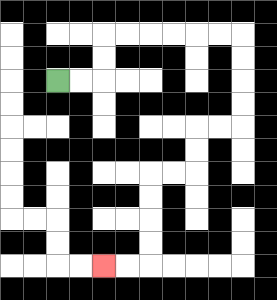{'start': '[2, 3]', 'end': '[4, 11]', 'path_directions': 'R,R,U,U,R,R,R,R,R,R,D,D,D,D,L,L,D,D,L,L,D,D,D,D,L,L', 'path_coordinates': '[[2, 3], [3, 3], [4, 3], [4, 2], [4, 1], [5, 1], [6, 1], [7, 1], [8, 1], [9, 1], [10, 1], [10, 2], [10, 3], [10, 4], [10, 5], [9, 5], [8, 5], [8, 6], [8, 7], [7, 7], [6, 7], [6, 8], [6, 9], [6, 10], [6, 11], [5, 11], [4, 11]]'}